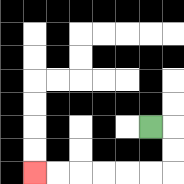{'start': '[6, 5]', 'end': '[1, 7]', 'path_directions': 'R,D,D,L,L,L,L,L,L', 'path_coordinates': '[[6, 5], [7, 5], [7, 6], [7, 7], [6, 7], [5, 7], [4, 7], [3, 7], [2, 7], [1, 7]]'}